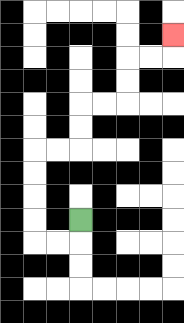{'start': '[3, 9]', 'end': '[7, 1]', 'path_directions': 'D,L,L,U,U,U,U,R,R,U,U,R,R,U,U,R,R,U', 'path_coordinates': '[[3, 9], [3, 10], [2, 10], [1, 10], [1, 9], [1, 8], [1, 7], [1, 6], [2, 6], [3, 6], [3, 5], [3, 4], [4, 4], [5, 4], [5, 3], [5, 2], [6, 2], [7, 2], [7, 1]]'}